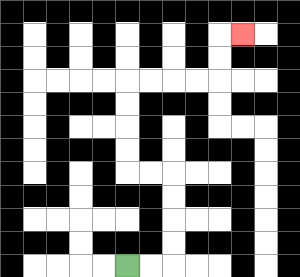{'start': '[5, 11]', 'end': '[10, 1]', 'path_directions': 'R,R,U,U,U,U,L,L,U,U,U,U,R,R,R,R,U,U,R', 'path_coordinates': '[[5, 11], [6, 11], [7, 11], [7, 10], [7, 9], [7, 8], [7, 7], [6, 7], [5, 7], [5, 6], [5, 5], [5, 4], [5, 3], [6, 3], [7, 3], [8, 3], [9, 3], [9, 2], [9, 1], [10, 1]]'}